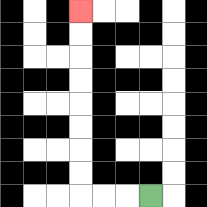{'start': '[6, 8]', 'end': '[3, 0]', 'path_directions': 'L,L,L,U,U,U,U,U,U,U,U', 'path_coordinates': '[[6, 8], [5, 8], [4, 8], [3, 8], [3, 7], [3, 6], [3, 5], [3, 4], [3, 3], [3, 2], [3, 1], [3, 0]]'}